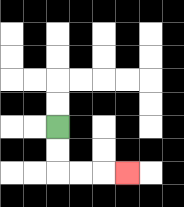{'start': '[2, 5]', 'end': '[5, 7]', 'path_directions': 'D,D,R,R,R', 'path_coordinates': '[[2, 5], [2, 6], [2, 7], [3, 7], [4, 7], [5, 7]]'}